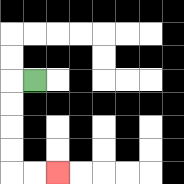{'start': '[1, 3]', 'end': '[2, 7]', 'path_directions': 'L,D,D,D,D,R,R', 'path_coordinates': '[[1, 3], [0, 3], [0, 4], [0, 5], [0, 6], [0, 7], [1, 7], [2, 7]]'}